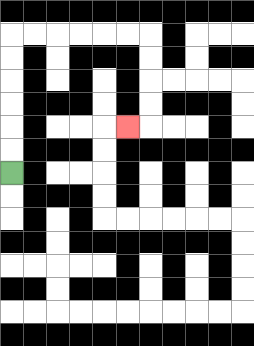{'start': '[0, 7]', 'end': '[5, 5]', 'path_directions': 'U,U,U,U,U,U,R,R,R,R,R,R,D,D,D,D,L', 'path_coordinates': '[[0, 7], [0, 6], [0, 5], [0, 4], [0, 3], [0, 2], [0, 1], [1, 1], [2, 1], [3, 1], [4, 1], [5, 1], [6, 1], [6, 2], [6, 3], [6, 4], [6, 5], [5, 5]]'}